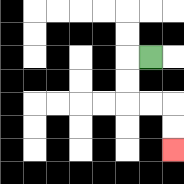{'start': '[6, 2]', 'end': '[7, 6]', 'path_directions': 'L,D,D,R,R,D,D', 'path_coordinates': '[[6, 2], [5, 2], [5, 3], [5, 4], [6, 4], [7, 4], [7, 5], [7, 6]]'}